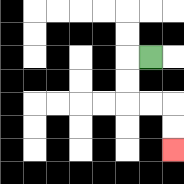{'start': '[6, 2]', 'end': '[7, 6]', 'path_directions': 'L,D,D,R,R,D,D', 'path_coordinates': '[[6, 2], [5, 2], [5, 3], [5, 4], [6, 4], [7, 4], [7, 5], [7, 6]]'}